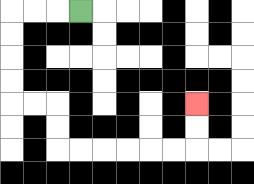{'start': '[3, 0]', 'end': '[8, 4]', 'path_directions': 'L,L,L,D,D,D,D,R,R,D,D,R,R,R,R,R,R,U,U', 'path_coordinates': '[[3, 0], [2, 0], [1, 0], [0, 0], [0, 1], [0, 2], [0, 3], [0, 4], [1, 4], [2, 4], [2, 5], [2, 6], [3, 6], [4, 6], [5, 6], [6, 6], [7, 6], [8, 6], [8, 5], [8, 4]]'}